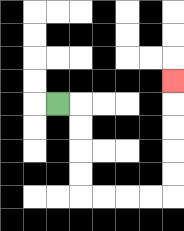{'start': '[2, 4]', 'end': '[7, 3]', 'path_directions': 'R,D,D,D,D,R,R,R,R,U,U,U,U,U', 'path_coordinates': '[[2, 4], [3, 4], [3, 5], [3, 6], [3, 7], [3, 8], [4, 8], [5, 8], [6, 8], [7, 8], [7, 7], [7, 6], [7, 5], [7, 4], [7, 3]]'}